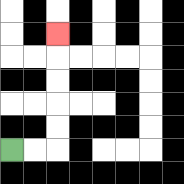{'start': '[0, 6]', 'end': '[2, 1]', 'path_directions': 'R,R,U,U,U,U,U', 'path_coordinates': '[[0, 6], [1, 6], [2, 6], [2, 5], [2, 4], [2, 3], [2, 2], [2, 1]]'}